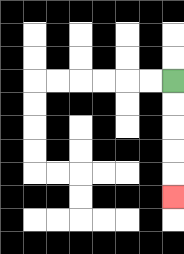{'start': '[7, 3]', 'end': '[7, 8]', 'path_directions': 'D,D,D,D,D', 'path_coordinates': '[[7, 3], [7, 4], [7, 5], [7, 6], [7, 7], [7, 8]]'}